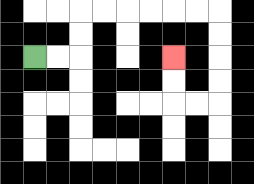{'start': '[1, 2]', 'end': '[7, 2]', 'path_directions': 'R,R,U,U,R,R,R,R,R,R,D,D,D,D,L,L,U,U', 'path_coordinates': '[[1, 2], [2, 2], [3, 2], [3, 1], [3, 0], [4, 0], [5, 0], [6, 0], [7, 0], [8, 0], [9, 0], [9, 1], [9, 2], [9, 3], [9, 4], [8, 4], [7, 4], [7, 3], [7, 2]]'}